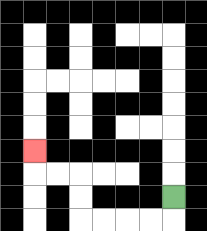{'start': '[7, 8]', 'end': '[1, 6]', 'path_directions': 'D,L,L,L,L,U,U,L,L,U', 'path_coordinates': '[[7, 8], [7, 9], [6, 9], [5, 9], [4, 9], [3, 9], [3, 8], [3, 7], [2, 7], [1, 7], [1, 6]]'}